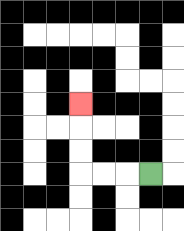{'start': '[6, 7]', 'end': '[3, 4]', 'path_directions': 'L,L,L,U,U,U', 'path_coordinates': '[[6, 7], [5, 7], [4, 7], [3, 7], [3, 6], [3, 5], [3, 4]]'}